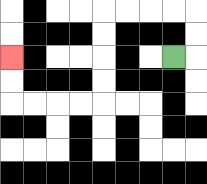{'start': '[7, 2]', 'end': '[0, 2]', 'path_directions': 'R,U,U,L,L,L,L,D,D,D,D,L,L,L,L,U,U', 'path_coordinates': '[[7, 2], [8, 2], [8, 1], [8, 0], [7, 0], [6, 0], [5, 0], [4, 0], [4, 1], [4, 2], [4, 3], [4, 4], [3, 4], [2, 4], [1, 4], [0, 4], [0, 3], [0, 2]]'}